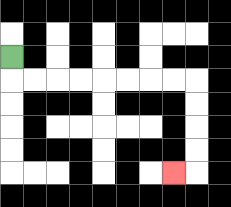{'start': '[0, 2]', 'end': '[7, 7]', 'path_directions': 'D,R,R,R,R,R,R,R,R,D,D,D,D,L', 'path_coordinates': '[[0, 2], [0, 3], [1, 3], [2, 3], [3, 3], [4, 3], [5, 3], [6, 3], [7, 3], [8, 3], [8, 4], [8, 5], [8, 6], [8, 7], [7, 7]]'}